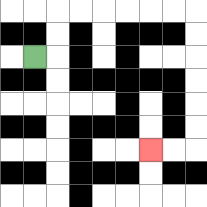{'start': '[1, 2]', 'end': '[6, 6]', 'path_directions': 'R,U,U,R,R,R,R,R,R,D,D,D,D,D,D,L,L', 'path_coordinates': '[[1, 2], [2, 2], [2, 1], [2, 0], [3, 0], [4, 0], [5, 0], [6, 0], [7, 0], [8, 0], [8, 1], [8, 2], [8, 3], [8, 4], [8, 5], [8, 6], [7, 6], [6, 6]]'}